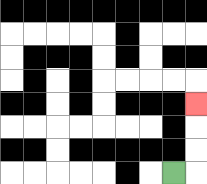{'start': '[7, 7]', 'end': '[8, 4]', 'path_directions': 'R,U,U,U', 'path_coordinates': '[[7, 7], [8, 7], [8, 6], [8, 5], [8, 4]]'}